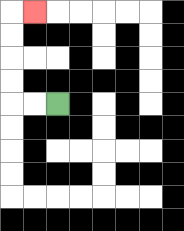{'start': '[2, 4]', 'end': '[1, 0]', 'path_directions': 'L,L,U,U,U,U,R', 'path_coordinates': '[[2, 4], [1, 4], [0, 4], [0, 3], [0, 2], [0, 1], [0, 0], [1, 0]]'}